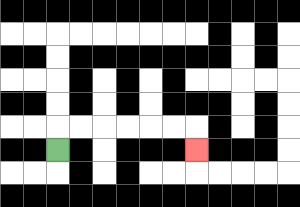{'start': '[2, 6]', 'end': '[8, 6]', 'path_directions': 'U,R,R,R,R,R,R,D', 'path_coordinates': '[[2, 6], [2, 5], [3, 5], [4, 5], [5, 5], [6, 5], [7, 5], [8, 5], [8, 6]]'}